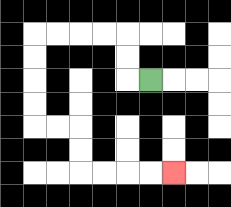{'start': '[6, 3]', 'end': '[7, 7]', 'path_directions': 'L,U,U,L,L,L,L,D,D,D,D,R,R,D,D,R,R,R,R', 'path_coordinates': '[[6, 3], [5, 3], [5, 2], [5, 1], [4, 1], [3, 1], [2, 1], [1, 1], [1, 2], [1, 3], [1, 4], [1, 5], [2, 5], [3, 5], [3, 6], [3, 7], [4, 7], [5, 7], [6, 7], [7, 7]]'}